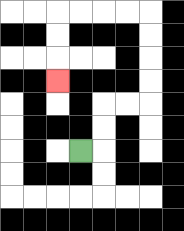{'start': '[3, 6]', 'end': '[2, 3]', 'path_directions': 'R,U,U,R,R,U,U,U,U,L,L,L,L,D,D,D', 'path_coordinates': '[[3, 6], [4, 6], [4, 5], [4, 4], [5, 4], [6, 4], [6, 3], [6, 2], [6, 1], [6, 0], [5, 0], [4, 0], [3, 0], [2, 0], [2, 1], [2, 2], [2, 3]]'}